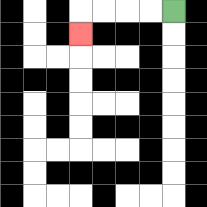{'start': '[7, 0]', 'end': '[3, 1]', 'path_directions': 'L,L,L,L,D', 'path_coordinates': '[[7, 0], [6, 0], [5, 0], [4, 0], [3, 0], [3, 1]]'}